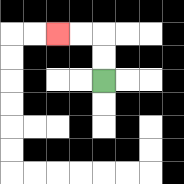{'start': '[4, 3]', 'end': '[2, 1]', 'path_directions': 'U,U,L,L', 'path_coordinates': '[[4, 3], [4, 2], [4, 1], [3, 1], [2, 1]]'}